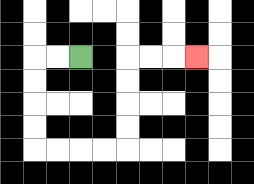{'start': '[3, 2]', 'end': '[8, 2]', 'path_directions': 'L,L,D,D,D,D,R,R,R,R,U,U,U,U,R,R,R', 'path_coordinates': '[[3, 2], [2, 2], [1, 2], [1, 3], [1, 4], [1, 5], [1, 6], [2, 6], [3, 6], [4, 6], [5, 6], [5, 5], [5, 4], [5, 3], [5, 2], [6, 2], [7, 2], [8, 2]]'}